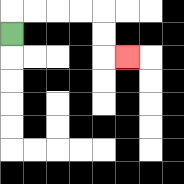{'start': '[0, 1]', 'end': '[5, 2]', 'path_directions': 'U,R,R,R,R,D,D,R', 'path_coordinates': '[[0, 1], [0, 0], [1, 0], [2, 0], [3, 0], [4, 0], [4, 1], [4, 2], [5, 2]]'}